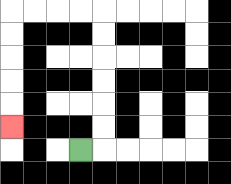{'start': '[3, 6]', 'end': '[0, 5]', 'path_directions': 'R,U,U,U,U,U,U,L,L,L,L,D,D,D,D,D', 'path_coordinates': '[[3, 6], [4, 6], [4, 5], [4, 4], [4, 3], [4, 2], [4, 1], [4, 0], [3, 0], [2, 0], [1, 0], [0, 0], [0, 1], [0, 2], [0, 3], [0, 4], [0, 5]]'}